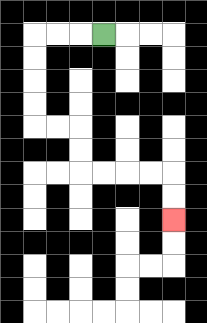{'start': '[4, 1]', 'end': '[7, 9]', 'path_directions': 'L,L,L,D,D,D,D,R,R,D,D,R,R,R,R,D,D', 'path_coordinates': '[[4, 1], [3, 1], [2, 1], [1, 1], [1, 2], [1, 3], [1, 4], [1, 5], [2, 5], [3, 5], [3, 6], [3, 7], [4, 7], [5, 7], [6, 7], [7, 7], [7, 8], [7, 9]]'}